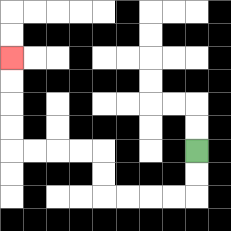{'start': '[8, 6]', 'end': '[0, 2]', 'path_directions': 'D,D,L,L,L,L,U,U,L,L,L,L,U,U,U,U', 'path_coordinates': '[[8, 6], [8, 7], [8, 8], [7, 8], [6, 8], [5, 8], [4, 8], [4, 7], [4, 6], [3, 6], [2, 6], [1, 6], [0, 6], [0, 5], [0, 4], [0, 3], [0, 2]]'}